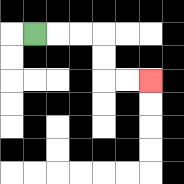{'start': '[1, 1]', 'end': '[6, 3]', 'path_directions': 'R,R,R,D,D,R,R', 'path_coordinates': '[[1, 1], [2, 1], [3, 1], [4, 1], [4, 2], [4, 3], [5, 3], [6, 3]]'}